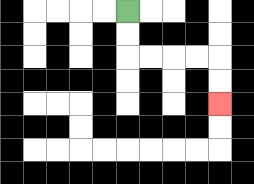{'start': '[5, 0]', 'end': '[9, 4]', 'path_directions': 'D,D,R,R,R,R,D,D', 'path_coordinates': '[[5, 0], [5, 1], [5, 2], [6, 2], [7, 2], [8, 2], [9, 2], [9, 3], [9, 4]]'}